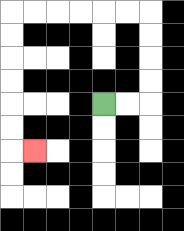{'start': '[4, 4]', 'end': '[1, 6]', 'path_directions': 'R,R,U,U,U,U,L,L,L,L,L,L,D,D,D,D,D,D,R', 'path_coordinates': '[[4, 4], [5, 4], [6, 4], [6, 3], [6, 2], [6, 1], [6, 0], [5, 0], [4, 0], [3, 0], [2, 0], [1, 0], [0, 0], [0, 1], [0, 2], [0, 3], [0, 4], [0, 5], [0, 6], [1, 6]]'}